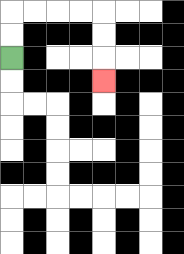{'start': '[0, 2]', 'end': '[4, 3]', 'path_directions': 'U,U,R,R,R,R,D,D,D', 'path_coordinates': '[[0, 2], [0, 1], [0, 0], [1, 0], [2, 0], [3, 0], [4, 0], [4, 1], [4, 2], [4, 3]]'}